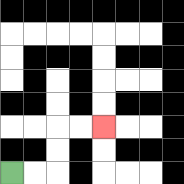{'start': '[0, 7]', 'end': '[4, 5]', 'path_directions': 'R,R,U,U,R,R', 'path_coordinates': '[[0, 7], [1, 7], [2, 7], [2, 6], [2, 5], [3, 5], [4, 5]]'}